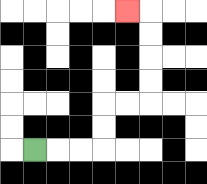{'start': '[1, 6]', 'end': '[5, 0]', 'path_directions': 'R,R,R,U,U,R,R,U,U,U,U,L', 'path_coordinates': '[[1, 6], [2, 6], [3, 6], [4, 6], [4, 5], [4, 4], [5, 4], [6, 4], [6, 3], [6, 2], [6, 1], [6, 0], [5, 0]]'}